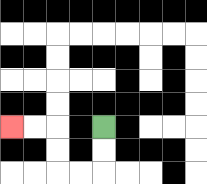{'start': '[4, 5]', 'end': '[0, 5]', 'path_directions': 'D,D,L,L,U,U,L,L', 'path_coordinates': '[[4, 5], [4, 6], [4, 7], [3, 7], [2, 7], [2, 6], [2, 5], [1, 5], [0, 5]]'}